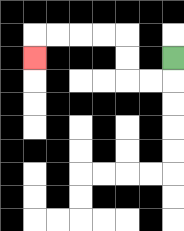{'start': '[7, 2]', 'end': '[1, 2]', 'path_directions': 'D,L,L,U,U,L,L,L,L,D', 'path_coordinates': '[[7, 2], [7, 3], [6, 3], [5, 3], [5, 2], [5, 1], [4, 1], [3, 1], [2, 1], [1, 1], [1, 2]]'}